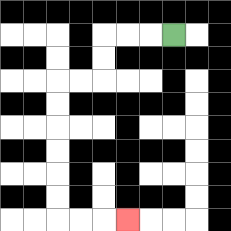{'start': '[7, 1]', 'end': '[5, 9]', 'path_directions': 'L,L,L,D,D,L,L,D,D,D,D,D,D,R,R,R', 'path_coordinates': '[[7, 1], [6, 1], [5, 1], [4, 1], [4, 2], [4, 3], [3, 3], [2, 3], [2, 4], [2, 5], [2, 6], [2, 7], [2, 8], [2, 9], [3, 9], [4, 9], [5, 9]]'}